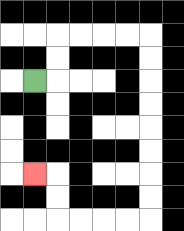{'start': '[1, 3]', 'end': '[1, 7]', 'path_directions': 'R,U,U,R,R,R,R,D,D,D,D,D,D,D,D,L,L,L,L,U,U,L', 'path_coordinates': '[[1, 3], [2, 3], [2, 2], [2, 1], [3, 1], [4, 1], [5, 1], [6, 1], [6, 2], [6, 3], [6, 4], [6, 5], [6, 6], [6, 7], [6, 8], [6, 9], [5, 9], [4, 9], [3, 9], [2, 9], [2, 8], [2, 7], [1, 7]]'}